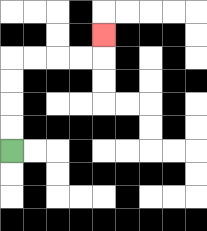{'start': '[0, 6]', 'end': '[4, 1]', 'path_directions': 'U,U,U,U,R,R,R,R,U', 'path_coordinates': '[[0, 6], [0, 5], [0, 4], [0, 3], [0, 2], [1, 2], [2, 2], [3, 2], [4, 2], [4, 1]]'}